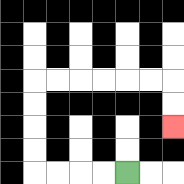{'start': '[5, 7]', 'end': '[7, 5]', 'path_directions': 'L,L,L,L,U,U,U,U,R,R,R,R,R,R,D,D', 'path_coordinates': '[[5, 7], [4, 7], [3, 7], [2, 7], [1, 7], [1, 6], [1, 5], [1, 4], [1, 3], [2, 3], [3, 3], [4, 3], [5, 3], [6, 3], [7, 3], [7, 4], [7, 5]]'}